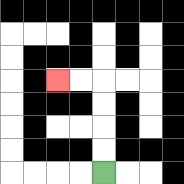{'start': '[4, 7]', 'end': '[2, 3]', 'path_directions': 'U,U,U,U,L,L', 'path_coordinates': '[[4, 7], [4, 6], [4, 5], [4, 4], [4, 3], [3, 3], [2, 3]]'}